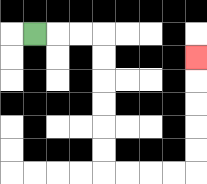{'start': '[1, 1]', 'end': '[8, 2]', 'path_directions': 'R,R,R,D,D,D,D,D,D,R,R,R,R,U,U,U,U,U', 'path_coordinates': '[[1, 1], [2, 1], [3, 1], [4, 1], [4, 2], [4, 3], [4, 4], [4, 5], [4, 6], [4, 7], [5, 7], [6, 7], [7, 7], [8, 7], [8, 6], [8, 5], [8, 4], [8, 3], [8, 2]]'}